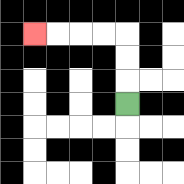{'start': '[5, 4]', 'end': '[1, 1]', 'path_directions': 'U,U,U,L,L,L,L', 'path_coordinates': '[[5, 4], [5, 3], [5, 2], [5, 1], [4, 1], [3, 1], [2, 1], [1, 1]]'}